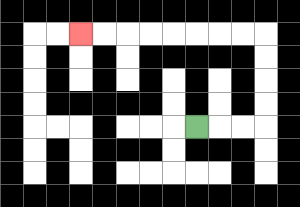{'start': '[8, 5]', 'end': '[3, 1]', 'path_directions': 'R,R,R,U,U,U,U,L,L,L,L,L,L,L,L', 'path_coordinates': '[[8, 5], [9, 5], [10, 5], [11, 5], [11, 4], [11, 3], [11, 2], [11, 1], [10, 1], [9, 1], [8, 1], [7, 1], [6, 1], [5, 1], [4, 1], [3, 1]]'}